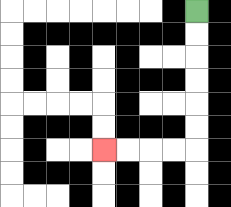{'start': '[8, 0]', 'end': '[4, 6]', 'path_directions': 'D,D,D,D,D,D,L,L,L,L', 'path_coordinates': '[[8, 0], [8, 1], [8, 2], [8, 3], [8, 4], [8, 5], [8, 6], [7, 6], [6, 6], [5, 6], [4, 6]]'}